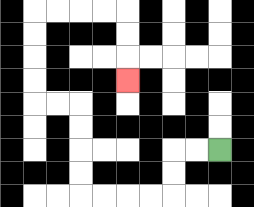{'start': '[9, 6]', 'end': '[5, 3]', 'path_directions': 'L,L,D,D,L,L,L,L,U,U,U,U,L,L,U,U,U,U,R,R,R,R,D,D,D', 'path_coordinates': '[[9, 6], [8, 6], [7, 6], [7, 7], [7, 8], [6, 8], [5, 8], [4, 8], [3, 8], [3, 7], [3, 6], [3, 5], [3, 4], [2, 4], [1, 4], [1, 3], [1, 2], [1, 1], [1, 0], [2, 0], [3, 0], [4, 0], [5, 0], [5, 1], [5, 2], [5, 3]]'}